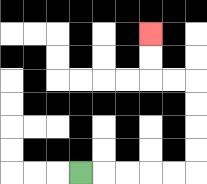{'start': '[3, 7]', 'end': '[6, 1]', 'path_directions': 'R,R,R,R,R,U,U,U,U,L,L,U,U', 'path_coordinates': '[[3, 7], [4, 7], [5, 7], [6, 7], [7, 7], [8, 7], [8, 6], [8, 5], [8, 4], [8, 3], [7, 3], [6, 3], [6, 2], [6, 1]]'}